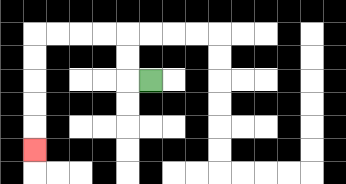{'start': '[6, 3]', 'end': '[1, 6]', 'path_directions': 'L,U,U,L,L,L,L,D,D,D,D,D', 'path_coordinates': '[[6, 3], [5, 3], [5, 2], [5, 1], [4, 1], [3, 1], [2, 1], [1, 1], [1, 2], [1, 3], [1, 4], [1, 5], [1, 6]]'}